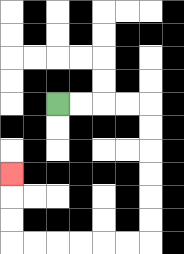{'start': '[2, 4]', 'end': '[0, 7]', 'path_directions': 'R,R,R,R,D,D,D,D,D,D,L,L,L,L,L,L,U,U,U', 'path_coordinates': '[[2, 4], [3, 4], [4, 4], [5, 4], [6, 4], [6, 5], [6, 6], [6, 7], [6, 8], [6, 9], [6, 10], [5, 10], [4, 10], [3, 10], [2, 10], [1, 10], [0, 10], [0, 9], [0, 8], [0, 7]]'}